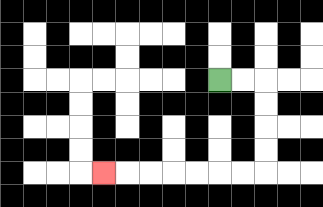{'start': '[9, 3]', 'end': '[4, 7]', 'path_directions': 'R,R,D,D,D,D,L,L,L,L,L,L,L', 'path_coordinates': '[[9, 3], [10, 3], [11, 3], [11, 4], [11, 5], [11, 6], [11, 7], [10, 7], [9, 7], [8, 7], [7, 7], [6, 7], [5, 7], [4, 7]]'}